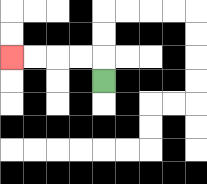{'start': '[4, 3]', 'end': '[0, 2]', 'path_directions': 'U,L,L,L,L', 'path_coordinates': '[[4, 3], [4, 2], [3, 2], [2, 2], [1, 2], [0, 2]]'}